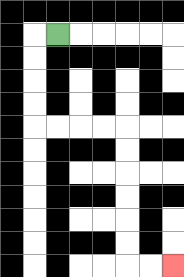{'start': '[2, 1]', 'end': '[7, 11]', 'path_directions': 'L,D,D,D,D,R,R,R,R,D,D,D,D,D,D,R,R', 'path_coordinates': '[[2, 1], [1, 1], [1, 2], [1, 3], [1, 4], [1, 5], [2, 5], [3, 5], [4, 5], [5, 5], [5, 6], [5, 7], [5, 8], [5, 9], [5, 10], [5, 11], [6, 11], [7, 11]]'}